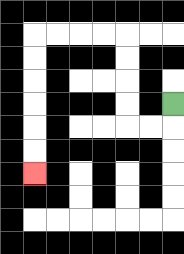{'start': '[7, 4]', 'end': '[1, 7]', 'path_directions': 'D,L,L,U,U,U,U,L,L,L,L,D,D,D,D,D,D', 'path_coordinates': '[[7, 4], [7, 5], [6, 5], [5, 5], [5, 4], [5, 3], [5, 2], [5, 1], [4, 1], [3, 1], [2, 1], [1, 1], [1, 2], [1, 3], [1, 4], [1, 5], [1, 6], [1, 7]]'}